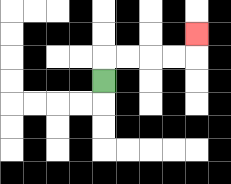{'start': '[4, 3]', 'end': '[8, 1]', 'path_directions': 'U,R,R,R,R,U', 'path_coordinates': '[[4, 3], [4, 2], [5, 2], [6, 2], [7, 2], [8, 2], [8, 1]]'}